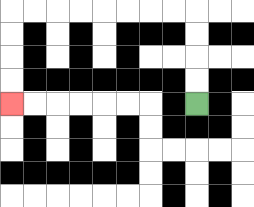{'start': '[8, 4]', 'end': '[0, 4]', 'path_directions': 'U,U,U,U,L,L,L,L,L,L,L,L,D,D,D,D', 'path_coordinates': '[[8, 4], [8, 3], [8, 2], [8, 1], [8, 0], [7, 0], [6, 0], [5, 0], [4, 0], [3, 0], [2, 0], [1, 0], [0, 0], [0, 1], [0, 2], [0, 3], [0, 4]]'}